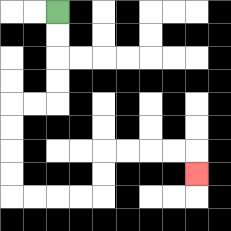{'start': '[2, 0]', 'end': '[8, 7]', 'path_directions': 'D,D,D,D,L,L,D,D,D,D,R,R,R,R,U,U,R,R,R,R,D', 'path_coordinates': '[[2, 0], [2, 1], [2, 2], [2, 3], [2, 4], [1, 4], [0, 4], [0, 5], [0, 6], [0, 7], [0, 8], [1, 8], [2, 8], [3, 8], [4, 8], [4, 7], [4, 6], [5, 6], [6, 6], [7, 6], [8, 6], [8, 7]]'}